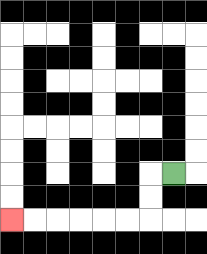{'start': '[7, 7]', 'end': '[0, 9]', 'path_directions': 'L,D,D,L,L,L,L,L,L', 'path_coordinates': '[[7, 7], [6, 7], [6, 8], [6, 9], [5, 9], [4, 9], [3, 9], [2, 9], [1, 9], [0, 9]]'}